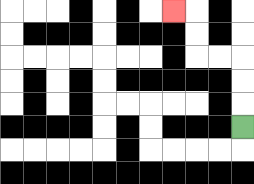{'start': '[10, 5]', 'end': '[7, 0]', 'path_directions': 'U,U,U,L,L,U,U,L', 'path_coordinates': '[[10, 5], [10, 4], [10, 3], [10, 2], [9, 2], [8, 2], [8, 1], [8, 0], [7, 0]]'}